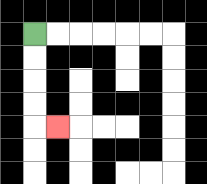{'start': '[1, 1]', 'end': '[2, 5]', 'path_directions': 'D,D,D,D,R', 'path_coordinates': '[[1, 1], [1, 2], [1, 3], [1, 4], [1, 5], [2, 5]]'}